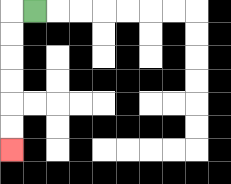{'start': '[1, 0]', 'end': '[0, 6]', 'path_directions': 'L,D,D,D,D,D,D', 'path_coordinates': '[[1, 0], [0, 0], [0, 1], [0, 2], [0, 3], [0, 4], [0, 5], [0, 6]]'}